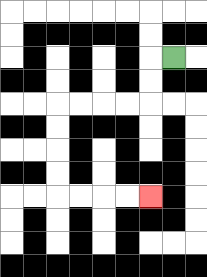{'start': '[7, 2]', 'end': '[6, 8]', 'path_directions': 'L,D,D,L,L,L,L,D,D,D,D,R,R,R,R', 'path_coordinates': '[[7, 2], [6, 2], [6, 3], [6, 4], [5, 4], [4, 4], [3, 4], [2, 4], [2, 5], [2, 6], [2, 7], [2, 8], [3, 8], [4, 8], [5, 8], [6, 8]]'}